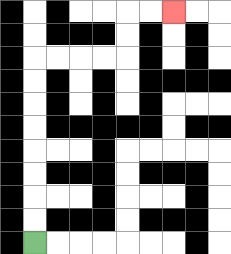{'start': '[1, 10]', 'end': '[7, 0]', 'path_directions': 'U,U,U,U,U,U,U,U,R,R,R,R,U,U,R,R', 'path_coordinates': '[[1, 10], [1, 9], [1, 8], [1, 7], [1, 6], [1, 5], [1, 4], [1, 3], [1, 2], [2, 2], [3, 2], [4, 2], [5, 2], [5, 1], [5, 0], [6, 0], [7, 0]]'}